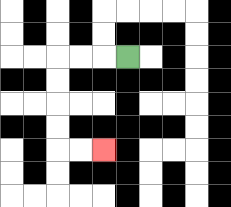{'start': '[5, 2]', 'end': '[4, 6]', 'path_directions': 'L,L,L,D,D,D,D,R,R', 'path_coordinates': '[[5, 2], [4, 2], [3, 2], [2, 2], [2, 3], [2, 4], [2, 5], [2, 6], [3, 6], [4, 6]]'}